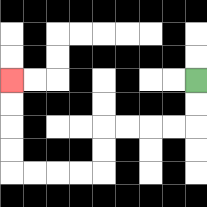{'start': '[8, 3]', 'end': '[0, 3]', 'path_directions': 'D,D,L,L,L,L,D,D,L,L,L,L,U,U,U,U', 'path_coordinates': '[[8, 3], [8, 4], [8, 5], [7, 5], [6, 5], [5, 5], [4, 5], [4, 6], [4, 7], [3, 7], [2, 7], [1, 7], [0, 7], [0, 6], [0, 5], [0, 4], [0, 3]]'}